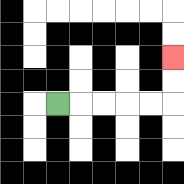{'start': '[2, 4]', 'end': '[7, 2]', 'path_directions': 'R,R,R,R,R,U,U', 'path_coordinates': '[[2, 4], [3, 4], [4, 4], [5, 4], [6, 4], [7, 4], [7, 3], [7, 2]]'}